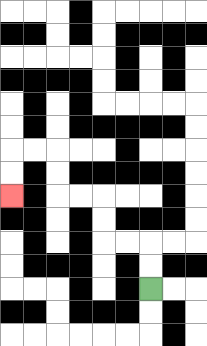{'start': '[6, 12]', 'end': '[0, 8]', 'path_directions': 'U,U,L,L,U,U,L,L,U,U,L,L,D,D', 'path_coordinates': '[[6, 12], [6, 11], [6, 10], [5, 10], [4, 10], [4, 9], [4, 8], [3, 8], [2, 8], [2, 7], [2, 6], [1, 6], [0, 6], [0, 7], [0, 8]]'}